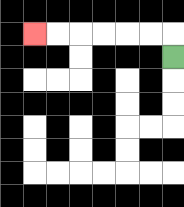{'start': '[7, 2]', 'end': '[1, 1]', 'path_directions': 'U,L,L,L,L,L,L', 'path_coordinates': '[[7, 2], [7, 1], [6, 1], [5, 1], [4, 1], [3, 1], [2, 1], [1, 1]]'}